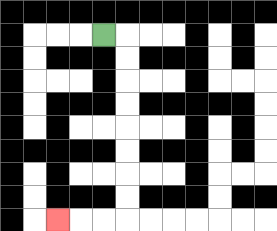{'start': '[4, 1]', 'end': '[2, 9]', 'path_directions': 'R,D,D,D,D,D,D,D,D,L,L,L', 'path_coordinates': '[[4, 1], [5, 1], [5, 2], [5, 3], [5, 4], [5, 5], [5, 6], [5, 7], [5, 8], [5, 9], [4, 9], [3, 9], [2, 9]]'}